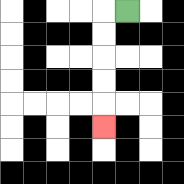{'start': '[5, 0]', 'end': '[4, 5]', 'path_directions': 'L,D,D,D,D,D', 'path_coordinates': '[[5, 0], [4, 0], [4, 1], [4, 2], [4, 3], [4, 4], [4, 5]]'}